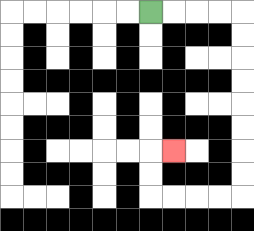{'start': '[6, 0]', 'end': '[7, 6]', 'path_directions': 'R,R,R,R,D,D,D,D,D,D,D,D,L,L,L,L,U,U,R', 'path_coordinates': '[[6, 0], [7, 0], [8, 0], [9, 0], [10, 0], [10, 1], [10, 2], [10, 3], [10, 4], [10, 5], [10, 6], [10, 7], [10, 8], [9, 8], [8, 8], [7, 8], [6, 8], [6, 7], [6, 6], [7, 6]]'}